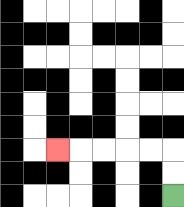{'start': '[7, 8]', 'end': '[2, 6]', 'path_directions': 'U,U,L,L,L,L,L', 'path_coordinates': '[[7, 8], [7, 7], [7, 6], [6, 6], [5, 6], [4, 6], [3, 6], [2, 6]]'}